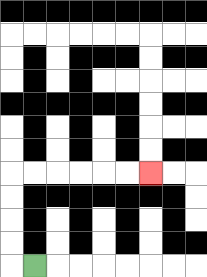{'start': '[1, 11]', 'end': '[6, 7]', 'path_directions': 'L,U,U,U,U,R,R,R,R,R,R', 'path_coordinates': '[[1, 11], [0, 11], [0, 10], [0, 9], [0, 8], [0, 7], [1, 7], [2, 7], [3, 7], [4, 7], [5, 7], [6, 7]]'}